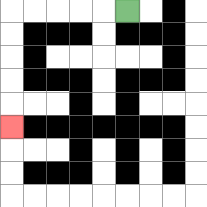{'start': '[5, 0]', 'end': '[0, 5]', 'path_directions': 'L,L,L,L,L,D,D,D,D,D', 'path_coordinates': '[[5, 0], [4, 0], [3, 0], [2, 0], [1, 0], [0, 0], [0, 1], [0, 2], [0, 3], [0, 4], [0, 5]]'}